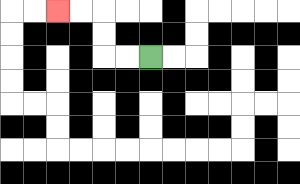{'start': '[6, 2]', 'end': '[2, 0]', 'path_directions': 'L,L,U,U,L,L', 'path_coordinates': '[[6, 2], [5, 2], [4, 2], [4, 1], [4, 0], [3, 0], [2, 0]]'}